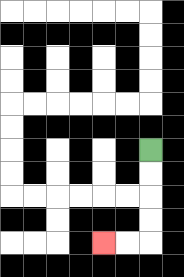{'start': '[6, 6]', 'end': '[4, 10]', 'path_directions': 'D,D,D,D,L,L', 'path_coordinates': '[[6, 6], [6, 7], [6, 8], [6, 9], [6, 10], [5, 10], [4, 10]]'}